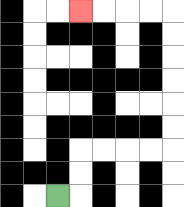{'start': '[2, 8]', 'end': '[3, 0]', 'path_directions': 'R,U,U,R,R,R,R,U,U,U,U,U,U,L,L,L,L', 'path_coordinates': '[[2, 8], [3, 8], [3, 7], [3, 6], [4, 6], [5, 6], [6, 6], [7, 6], [7, 5], [7, 4], [7, 3], [7, 2], [7, 1], [7, 0], [6, 0], [5, 0], [4, 0], [3, 0]]'}